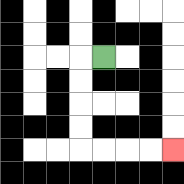{'start': '[4, 2]', 'end': '[7, 6]', 'path_directions': 'L,D,D,D,D,R,R,R,R', 'path_coordinates': '[[4, 2], [3, 2], [3, 3], [3, 4], [3, 5], [3, 6], [4, 6], [5, 6], [6, 6], [7, 6]]'}